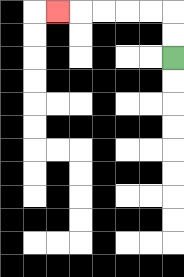{'start': '[7, 2]', 'end': '[2, 0]', 'path_directions': 'U,U,L,L,L,L,L', 'path_coordinates': '[[7, 2], [7, 1], [7, 0], [6, 0], [5, 0], [4, 0], [3, 0], [2, 0]]'}